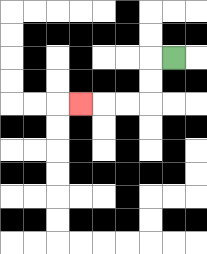{'start': '[7, 2]', 'end': '[3, 4]', 'path_directions': 'L,D,D,L,L,L', 'path_coordinates': '[[7, 2], [6, 2], [6, 3], [6, 4], [5, 4], [4, 4], [3, 4]]'}